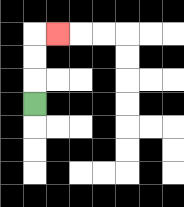{'start': '[1, 4]', 'end': '[2, 1]', 'path_directions': 'U,U,U,R', 'path_coordinates': '[[1, 4], [1, 3], [1, 2], [1, 1], [2, 1]]'}